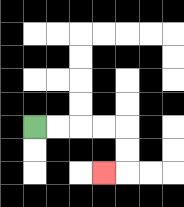{'start': '[1, 5]', 'end': '[4, 7]', 'path_directions': 'R,R,R,R,D,D,L', 'path_coordinates': '[[1, 5], [2, 5], [3, 5], [4, 5], [5, 5], [5, 6], [5, 7], [4, 7]]'}